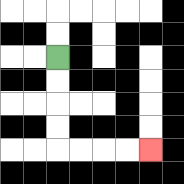{'start': '[2, 2]', 'end': '[6, 6]', 'path_directions': 'D,D,D,D,R,R,R,R', 'path_coordinates': '[[2, 2], [2, 3], [2, 4], [2, 5], [2, 6], [3, 6], [4, 6], [5, 6], [6, 6]]'}